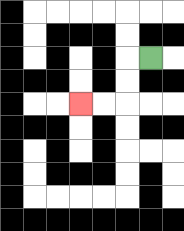{'start': '[6, 2]', 'end': '[3, 4]', 'path_directions': 'L,D,D,L,L', 'path_coordinates': '[[6, 2], [5, 2], [5, 3], [5, 4], [4, 4], [3, 4]]'}